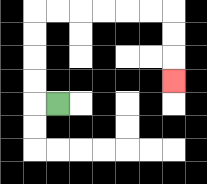{'start': '[2, 4]', 'end': '[7, 3]', 'path_directions': 'L,U,U,U,U,R,R,R,R,R,R,D,D,D', 'path_coordinates': '[[2, 4], [1, 4], [1, 3], [1, 2], [1, 1], [1, 0], [2, 0], [3, 0], [4, 0], [5, 0], [6, 0], [7, 0], [7, 1], [7, 2], [7, 3]]'}